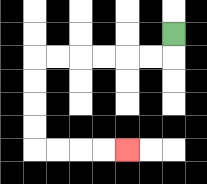{'start': '[7, 1]', 'end': '[5, 6]', 'path_directions': 'D,L,L,L,L,L,L,D,D,D,D,R,R,R,R', 'path_coordinates': '[[7, 1], [7, 2], [6, 2], [5, 2], [4, 2], [3, 2], [2, 2], [1, 2], [1, 3], [1, 4], [1, 5], [1, 6], [2, 6], [3, 6], [4, 6], [5, 6]]'}